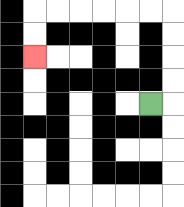{'start': '[6, 4]', 'end': '[1, 2]', 'path_directions': 'R,U,U,U,U,L,L,L,L,L,L,D,D', 'path_coordinates': '[[6, 4], [7, 4], [7, 3], [7, 2], [7, 1], [7, 0], [6, 0], [5, 0], [4, 0], [3, 0], [2, 0], [1, 0], [1, 1], [1, 2]]'}